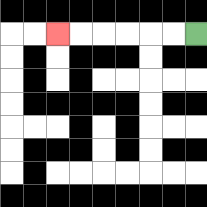{'start': '[8, 1]', 'end': '[2, 1]', 'path_directions': 'L,L,L,L,L,L', 'path_coordinates': '[[8, 1], [7, 1], [6, 1], [5, 1], [4, 1], [3, 1], [2, 1]]'}